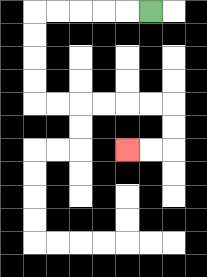{'start': '[6, 0]', 'end': '[5, 6]', 'path_directions': 'L,L,L,L,L,D,D,D,D,R,R,R,R,R,R,D,D,L,L', 'path_coordinates': '[[6, 0], [5, 0], [4, 0], [3, 0], [2, 0], [1, 0], [1, 1], [1, 2], [1, 3], [1, 4], [2, 4], [3, 4], [4, 4], [5, 4], [6, 4], [7, 4], [7, 5], [7, 6], [6, 6], [5, 6]]'}